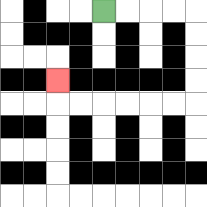{'start': '[4, 0]', 'end': '[2, 3]', 'path_directions': 'R,R,R,R,D,D,D,D,L,L,L,L,L,L,U', 'path_coordinates': '[[4, 0], [5, 0], [6, 0], [7, 0], [8, 0], [8, 1], [8, 2], [8, 3], [8, 4], [7, 4], [6, 4], [5, 4], [4, 4], [3, 4], [2, 4], [2, 3]]'}